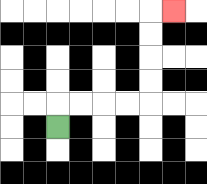{'start': '[2, 5]', 'end': '[7, 0]', 'path_directions': 'U,R,R,R,R,U,U,U,U,R', 'path_coordinates': '[[2, 5], [2, 4], [3, 4], [4, 4], [5, 4], [6, 4], [6, 3], [6, 2], [6, 1], [6, 0], [7, 0]]'}